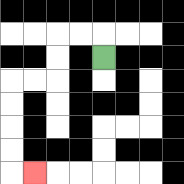{'start': '[4, 2]', 'end': '[1, 7]', 'path_directions': 'U,L,L,D,D,L,L,D,D,D,D,R', 'path_coordinates': '[[4, 2], [4, 1], [3, 1], [2, 1], [2, 2], [2, 3], [1, 3], [0, 3], [0, 4], [0, 5], [0, 6], [0, 7], [1, 7]]'}